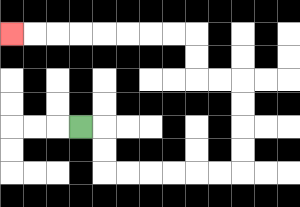{'start': '[3, 5]', 'end': '[0, 1]', 'path_directions': 'R,D,D,R,R,R,R,R,R,U,U,U,U,L,L,U,U,L,L,L,L,L,L,L,L', 'path_coordinates': '[[3, 5], [4, 5], [4, 6], [4, 7], [5, 7], [6, 7], [7, 7], [8, 7], [9, 7], [10, 7], [10, 6], [10, 5], [10, 4], [10, 3], [9, 3], [8, 3], [8, 2], [8, 1], [7, 1], [6, 1], [5, 1], [4, 1], [3, 1], [2, 1], [1, 1], [0, 1]]'}